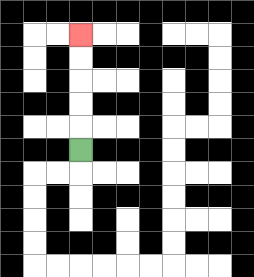{'start': '[3, 6]', 'end': '[3, 1]', 'path_directions': 'U,U,U,U,U', 'path_coordinates': '[[3, 6], [3, 5], [3, 4], [3, 3], [3, 2], [3, 1]]'}